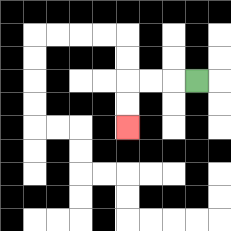{'start': '[8, 3]', 'end': '[5, 5]', 'path_directions': 'L,L,L,D,D', 'path_coordinates': '[[8, 3], [7, 3], [6, 3], [5, 3], [5, 4], [5, 5]]'}